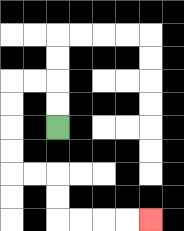{'start': '[2, 5]', 'end': '[6, 9]', 'path_directions': 'U,U,L,L,D,D,D,D,R,R,D,D,R,R,R,R', 'path_coordinates': '[[2, 5], [2, 4], [2, 3], [1, 3], [0, 3], [0, 4], [0, 5], [0, 6], [0, 7], [1, 7], [2, 7], [2, 8], [2, 9], [3, 9], [4, 9], [5, 9], [6, 9]]'}